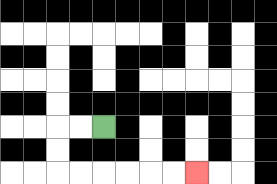{'start': '[4, 5]', 'end': '[8, 7]', 'path_directions': 'L,L,D,D,R,R,R,R,R,R', 'path_coordinates': '[[4, 5], [3, 5], [2, 5], [2, 6], [2, 7], [3, 7], [4, 7], [5, 7], [6, 7], [7, 7], [8, 7]]'}